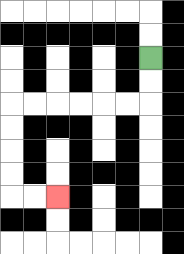{'start': '[6, 2]', 'end': '[2, 8]', 'path_directions': 'D,D,L,L,L,L,L,L,D,D,D,D,R,R', 'path_coordinates': '[[6, 2], [6, 3], [6, 4], [5, 4], [4, 4], [3, 4], [2, 4], [1, 4], [0, 4], [0, 5], [0, 6], [0, 7], [0, 8], [1, 8], [2, 8]]'}